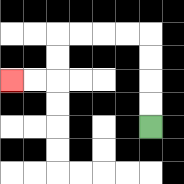{'start': '[6, 5]', 'end': '[0, 3]', 'path_directions': 'U,U,U,U,L,L,L,L,D,D,L,L', 'path_coordinates': '[[6, 5], [6, 4], [6, 3], [6, 2], [6, 1], [5, 1], [4, 1], [3, 1], [2, 1], [2, 2], [2, 3], [1, 3], [0, 3]]'}